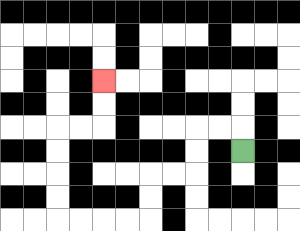{'start': '[10, 6]', 'end': '[4, 3]', 'path_directions': 'U,L,L,D,D,L,L,D,D,L,L,L,L,U,U,U,U,R,R,U,U', 'path_coordinates': '[[10, 6], [10, 5], [9, 5], [8, 5], [8, 6], [8, 7], [7, 7], [6, 7], [6, 8], [6, 9], [5, 9], [4, 9], [3, 9], [2, 9], [2, 8], [2, 7], [2, 6], [2, 5], [3, 5], [4, 5], [4, 4], [4, 3]]'}